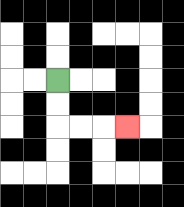{'start': '[2, 3]', 'end': '[5, 5]', 'path_directions': 'D,D,R,R,R', 'path_coordinates': '[[2, 3], [2, 4], [2, 5], [3, 5], [4, 5], [5, 5]]'}